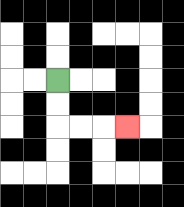{'start': '[2, 3]', 'end': '[5, 5]', 'path_directions': 'D,D,R,R,R', 'path_coordinates': '[[2, 3], [2, 4], [2, 5], [3, 5], [4, 5], [5, 5]]'}